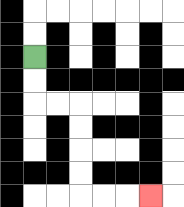{'start': '[1, 2]', 'end': '[6, 8]', 'path_directions': 'D,D,R,R,D,D,D,D,R,R,R', 'path_coordinates': '[[1, 2], [1, 3], [1, 4], [2, 4], [3, 4], [3, 5], [3, 6], [3, 7], [3, 8], [4, 8], [5, 8], [6, 8]]'}